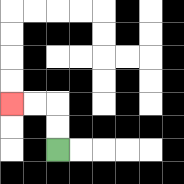{'start': '[2, 6]', 'end': '[0, 4]', 'path_directions': 'U,U,L,L', 'path_coordinates': '[[2, 6], [2, 5], [2, 4], [1, 4], [0, 4]]'}